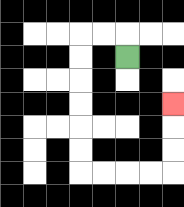{'start': '[5, 2]', 'end': '[7, 4]', 'path_directions': 'U,L,L,D,D,D,D,D,D,R,R,R,R,U,U,U', 'path_coordinates': '[[5, 2], [5, 1], [4, 1], [3, 1], [3, 2], [3, 3], [3, 4], [3, 5], [3, 6], [3, 7], [4, 7], [5, 7], [6, 7], [7, 7], [7, 6], [7, 5], [7, 4]]'}